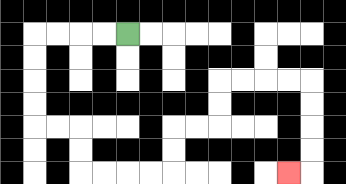{'start': '[5, 1]', 'end': '[12, 7]', 'path_directions': 'L,L,L,L,D,D,D,D,R,R,D,D,R,R,R,R,U,U,R,R,U,U,R,R,R,R,D,D,D,D,L', 'path_coordinates': '[[5, 1], [4, 1], [3, 1], [2, 1], [1, 1], [1, 2], [1, 3], [1, 4], [1, 5], [2, 5], [3, 5], [3, 6], [3, 7], [4, 7], [5, 7], [6, 7], [7, 7], [7, 6], [7, 5], [8, 5], [9, 5], [9, 4], [9, 3], [10, 3], [11, 3], [12, 3], [13, 3], [13, 4], [13, 5], [13, 6], [13, 7], [12, 7]]'}